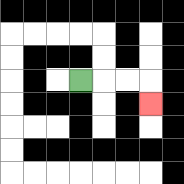{'start': '[3, 3]', 'end': '[6, 4]', 'path_directions': 'R,R,R,D', 'path_coordinates': '[[3, 3], [4, 3], [5, 3], [6, 3], [6, 4]]'}